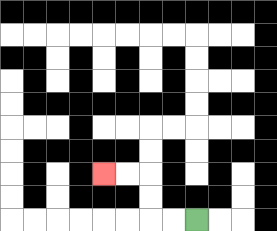{'start': '[8, 9]', 'end': '[4, 7]', 'path_directions': 'L,L,U,U,L,L', 'path_coordinates': '[[8, 9], [7, 9], [6, 9], [6, 8], [6, 7], [5, 7], [4, 7]]'}